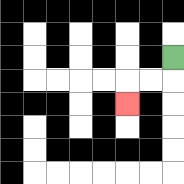{'start': '[7, 2]', 'end': '[5, 4]', 'path_directions': 'D,L,L,D', 'path_coordinates': '[[7, 2], [7, 3], [6, 3], [5, 3], [5, 4]]'}